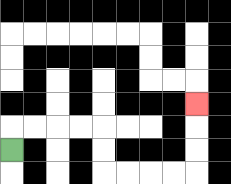{'start': '[0, 6]', 'end': '[8, 4]', 'path_directions': 'U,R,R,R,R,D,D,R,R,R,R,U,U,U', 'path_coordinates': '[[0, 6], [0, 5], [1, 5], [2, 5], [3, 5], [4, 5], [4, 6], [4, 7], [5, 7], [6, 7], [7, 7], [8, 7], [8, 6], [8, 5], [8, 4]]'}